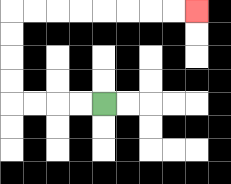{'start': '[4, 4]', 'end': '[8, 0]', 'path_directions': 'L,L,L,L,U,U,U,U,R,R,R,R,R,R,R,R', 'path_coordinates': '[[4, 4], [3, 4], [2, 4], [1, 4], [0, 4], [0, 3], [0, 2], [0, 1], [0, 0], [1, 0], [2, 0], [3, 0], [4, 0], [5, 0], [6, 0], [7, 0], [8, 0]]'}